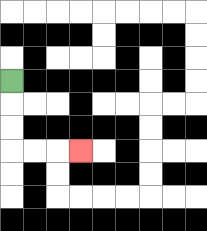{'start': '[0, 3]', 'end': '[3, 6]', 'path_directions': 'D,D,D,R,R,R', 'path_coordinates': '[[0, 3], [0, 4], [0, 5], [0, 6], [1, 6], [2, 6], [3, 6]]'}